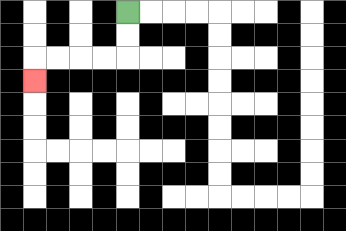{'start': '[5, 0]', 'end': '[1, 3]', 'path_directions': 'D,D,L,L,L,L,D', 'path_coordinates': '[[5, 0], [5, 1], [5, 2], [4, 2], [3, 2], [2, 2], [1, 2], [1, 3]]'}